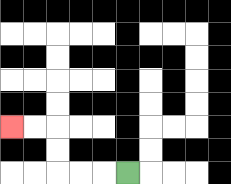{'start': '[5, 7]', 'end': '[0, 5]', 'path_directions': 'L,L,L,U,U,L,L', 'path_coordinates': '[[5, 7], [4, 7], [3, 7], [2, 7], [2, 6], [2, 5], [1, 5], [0, 5]]'}